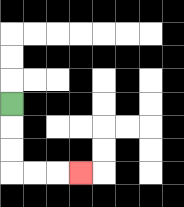{'start': '[0, 4]', 'end': '[3, 7]', 'path_directions': 'D,D,D,R,R,R', 'path_coordinates': '[[0, 4], [0, 5], [0, 6], [0, 7], [1, 7], [2, 7], [3, 7]]'}